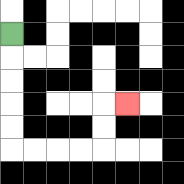{'start': '[0, 1]', 'end': '[5, 4]', 'path_directions': 'D,D,D,D,D,R,R,R,R,U,U,R', 'path_coordinates': '[[0, 1], [0, 2], [0, 3], [0, 4], [0, 5], [0, 6], [1, 6], [2, 6], [3, 6], [4, 6], [4, 5], [4, 4], [5, 4]]'}